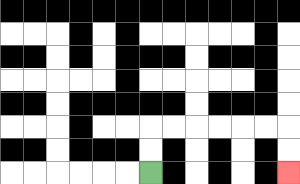{'start': '[6, 7]', 'end': '[12, 7]', 'path_directions': 'U,U,R,R,R,R,R,R,D,D', 'path_coordinates': '[[6, 7], [6, 6], [6, 5], [7, 5], [8, 5], [9, 5], [10, 5], [11, 5], [12, 5], [12, 6], [12, 7]]'}